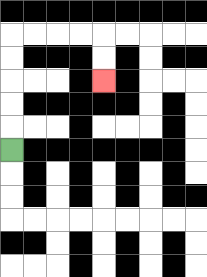{'start': '[0, 6]', 'end': '[4, 3]', 'path_directions': 'U,U,U,U,U,R,R,R,R,D,D', 'path_coordinates': '[[0, 6], [0, 5], [0, 4], [0, 3], [0, 2], [0, 1], [1, 1], [2, 1], [3, 1], [4, 1], [4, 2], [4, 3]]'}